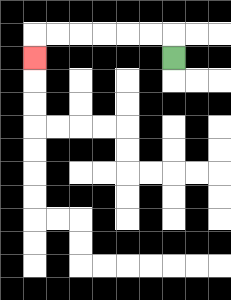{'start': '[7, 2]', 'end': '[1, 2]', 'path_directions': 'U,L,L,L,L,L,L,D', 'path_coordinates': '[[7, 2], [7, 1], [6, 1], [5, 1], [4, 1], [3, 1], [2, 1], [1, 1], [1, 2]]'}